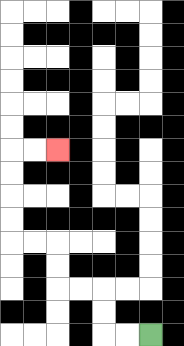{'start': '[6, 14]', 'end': '[2, 6]', 'path_directions': 'L,L,U,U,L,L,U,U,L,L,U,U,U,U,R,R', 'path_coordinates': '[[6, 14], [5, 14], [4, 14], [4, 13], [4, 12], [3, 12], [2, 12], [2, 11], [2, 10], [1, 10], [0, 10], [0, 9], [0, 8], [0, 7], [0, 6], [1, 6], [2, 6]]'}